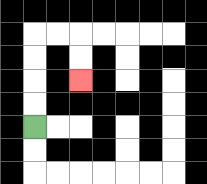{'start': '[1, 5]', 'end': '[3, 3]', 'path_directions': 'U,U,U,U,R,R,D,D', 'path_coordinates': '[[1, 5], [1, 4], [1, 3], [1, 2], [1, 1], [2, 1], [3, 1], [3, 2], [3, 3]]'}